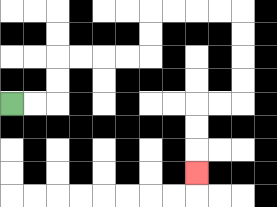{'start': '[0, 4]', 'end': '[8, 7]', 'path_directions': 'R,R,U,U,R,R,R,R,U,U,R,R,R,R,D,D,D,D,L,L,D,D,D', 'path_coordinates': '[[0, 4], [1, 4], [2, 4], [2, 3], [2, 2], [3, 2], [4, 2], [5, 2], [6, 2], [6, 1], [6, 0], [7, 0], [8, 0], [9, 0], [10, 0], [10, 1], [10, 2], [10, 3], [10, 4], [9, 4], [8, 4], [8, 5], [8, 6], [8, 7]]'}